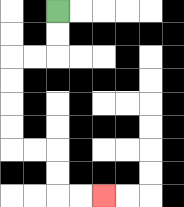{'start': '[2, 0]', 'end': '[4, 8]', 'path_directions': 'D,D,L,L,D,D,D,D,R,R,D,D,R,R', 'path_coordinates': '[[2, 0], [2, 1], [2, 2], [1, 2], [0, 2], [0, 3], [0, 4], [0, 5], [0, 6], [1, 6], [2, 6], [2, 7], [2, 8], [3, 8], [4, 8]]'}